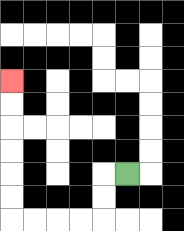{'start': '[5, 7]', 'end': '[0, 3]', 'path_directions': 'L,D,D,L,L,L,L,U,U,U,U,U,U', 'path_coordinates': '[[5, 7], [4, 7], [4, 8], [4, 9], [3, 9], [2, 9], [1, 9], [0, 9], [0, 8], [0, 7], [0, 6], [0, 5], [0, 4], [0, 3]]'}